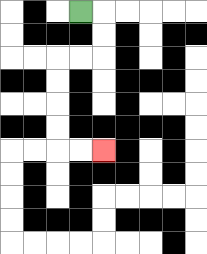{'start': '[3, 0]', 'end': '[4, 6]', 'path_directions': 'R,D,D,L,L,D,D,D,D,R,R', 'path_coordinates': '[[3, 0], [4, 0], [4, 1], [4, 2], [3, 2], [2, 2], [2, 3], [2, 4], [2, 5], [2, 6], [3, 6], [4, 6]]'}